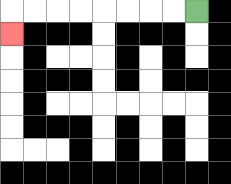{'start': '[8, 0]', 'end': '[0, 1]', 'path_directions': 'L,L,L,L,L,L,L,L,D', 'path_coordinates': '[[8, 0], [7, 0], [6, 0], [5, 0], [4, 0], [3, 0], [2, 0], [1, 0], [0, 0], [0, 1]]'}